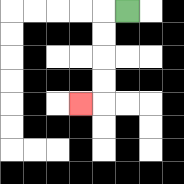{'start': '[5, 0]', 'end': '[3, 4]', 'path_directions': 'L,D,D,D,D,L', 'path_coordinates': '[[5, 0], [4, 0], [4, 1], [4, 2], [4, 3], [4, 4], [3, 4]]'}